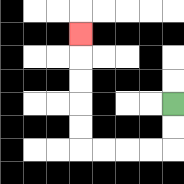{'start': '[7, 4]', 'end': '[3, 1]', 'path_directions': 'D,D,L,L,L,L,U,U,U,U,U', 'path_coordinates': '[[7, 4], [7, 5], [7, 6], [6, 6], [5, 6], [4, 6], [3, 6], [3, 5], [3, 4], [3, 3], [3, 2], [3, 1]]'}